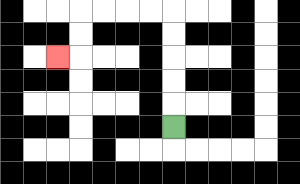{'start': '[7, 5]', 'end': '[2, 2]', 'path_directions': 'U,U,U,U,U,L,L,L,L,D,D,L', 'path_coordinates': '[[7, 5], [7, 4], [7, 3], [7, 2], [7, 1], [7, 0], [6, 0], [5, 0], [4, 0], [3, 0], [3, 1], [3, 2], [2, 2]]'}